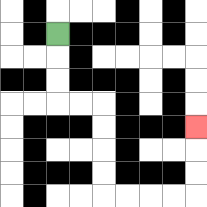{'start': '[2, 1]', 'end': '[8, 5]', 'path_directions': 'D,D,D,R,R,D,D,D,D,R,R,R,R,U,U,U', 'path_coordinates': '[[2, 1], [2, 2], [2, 3], [2, 4], [3, 4], [4, 4], [4, 5], [4, 6], [4, 7], [4, 8], [5, 8], [6, 8], [7, 8], [8, 8], [8, 7], [8, 6], [8, 5]]'}